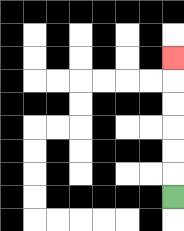{'start': '[7, 8]', 'end': '[7, 2]', 'path_directions': 'U,U,U,U,U,U', 'path_coordinates': '[[7, 8], [7, 7], [7, 6], [7, 5], [7, 4], [7, 3], [7, 2]]'}